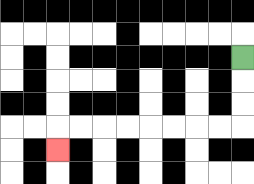{'start': '[10, 2]', 'end': '[2, 6]', 'path_directions': 'D,D,D,L,L,L,L,L,L,L,L,D', 'path_coordinates': '[[10, 2], [10, 3], [10, 4], [10, 5], [9, 5], [8, 5], [7, 5], [6, 5], [5, 5], [4, 5], [3, 5], [2, 5], [2, 6]]'}